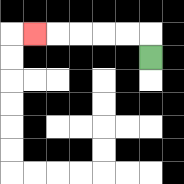{'start': '[6, 2]', 'end': '[1, 1]', 'path_directions': 'U,L,L,L,L,L', 'path_coordinates': '[[6, 2], [6, 1], [5, 1], [4, 1], [3, 1], [2, 1], [1, 1]]'}